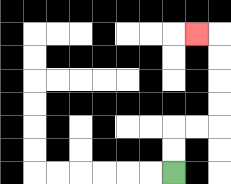{'start': '[7, 7]', 'end': '[8, 1]', 'path_directions': 'U,U,R,R,U,U,U,U,L', 'path_coordinates': '[[7, 7], [7, 6], [7, 5], [8, 5], [9, 5], [9, 4], [9, 3], [9, 2], [9, 1], [8, 1]]'}